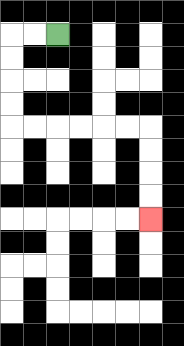{'start': '[2, 1]', 'end': '[6, 9]', 'path_directions': 'L,L,D,D,D,D,R,R,R,R,R,R,D,D,D,D', 'path_coordinates': '[[2, 1], [1, 1], [0, 1], [0, 2], [0, 3], [0, 4], [0, 5], [1, 5], [2, 5], [3, 5], [4, 5], [5, 5], [6, 5], [6, 6], [6, 7], [6, 8], [6, 9]]'}